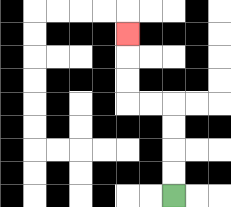{'start': '[7, 8]', 'end': '[5, 1]', 'path_directions': 'U,U,U,U,L,L,U,U,U', 'path_coordinates': '[[7, 8], [7, 7], [7, 6], [7, 5], [7, 4], [6, 4], [5, 4], [5, 3], [5, 2], [5, 1]]'}